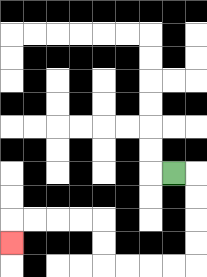{'start': '[7, 7]', 'end': '[0, 10]', 'path_directions': 'R,D,D,D,D,L,L,L,L,U,U,L,L,L,L,D', 'path_coordinates': '[[7, 7], [8, 7], [8, 8], [8, 9], [8, 10], [8, 11], [7, 11], [6, 11], [5, 11], [4, 11], [4, 10], [4, 9], [3, 9], [2, 9], [1, 9], [0, 9], [0, 10]]'}